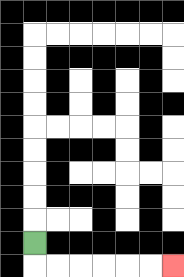{'start': '[1, 10]', 'end': '[7, 11]', 'path_directions': 'D,R,R,R,R,R,R', 'path_coordinates': '[[1, 10], [1, 11], [2, 11], [3, 11], [4, 11], [5, 11], [6, 11], [7, 11]]'}